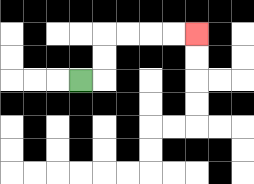{'start': '[3, 3]', 'end': '[8, 1]', 'path_directions': 'R,U,U,R,R,R,R', 'path_coordinates': '[[3, 3], [4, 3], [4, 2], [4, 1], [5, 1], [6, 1], [7, 1], [8, 1]]'}